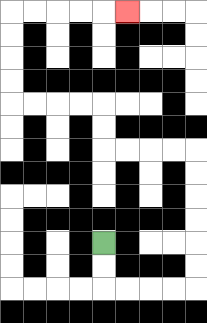{'start': '[4, 10]', 'end': '[5, 0]', 'path_directions': 'D,D,R,R,R,R,U,U,U,U,U,U,L,L,L,L,U,U,L,L,L,L,U,U,U,U,R,R,R,R,R', 'path_coordinates': '[[4, 10], [4, 11], [4, 12], [5, 12], [6, 12], [7, 12], [8, 12], [8, 11], [8, 10], [8, 9], [8, 8], [8, 7], [8, 6], [7, 6], [6, 6], [5, 6], [4, 6], [4, 5], [4, 4], [3, 4], [2, 4], [1, 4], [0, 4], [0, 3], [0, 2], [0, 1], [0, 0], [1, 0], [2, 0], [3, 0], [4, 0], [5, 0]]'}